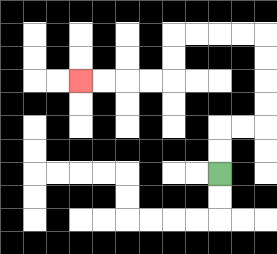{'start': '[9, 7]', 'end': '[3, 3]', 'path_directions': 'U,U,R,R,U,U,U,U,L,L,L,L,D,D,L,L,L,L', 'path_coordinates': '[[9, 7], [9, 6], [9, 5], [10, 5], [11, 5], [11, 4], [11, 3], [11, 2], [11, 1], [10, 1], [9, 1], [8, 1], [7, 1], [7, 2], [7, 3], [6, 3], [5, 3], [4, 3], [3, 3]]'}